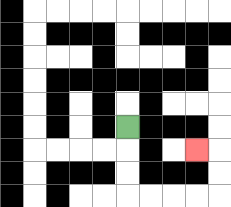{'start': '[5, 5]', 'end': '[8, 6]', 'path_directions': 'D,D,D,R,R,R,R,U,U,L', 'path_coordinates': '[[5, 5], [5, 6], [5, 7], [5, 8], [6, 8], [7, 8], [8, 8], [9, 8], [9, 7], [9, 6], [8, 6]]'}